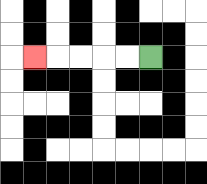{'start': '[6, 2]', 'end': '[1, 2]', 'path_directions': 'L,L,L,L,L', 'path_coordinates': '[[6, 2], [5, 2], [4, 2], [3, 2], [2, 2], [1, 2]]'}